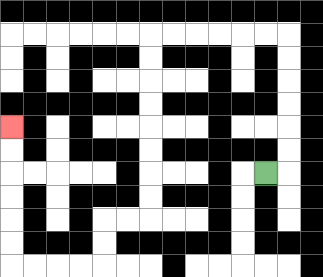{'start': '[11, 7]', 'end': '[0, 5]', 'path_directions': 'R,U,U,U,U,U,U,L,L,L,L,L,L,D,D,D,D,D,D,D,D,L,L,D,D,L,L,L,L,U,U,U,U,U,U', 'path_coordinates': '[[11, 7], [12, 7], [12, 6], [12, 5], [12, 4], [12, 3], [12, 2], [12, 1], [11, 1], [10, 1], [9, 1], [8, 1], [7, 1], [6, 1], [6, 2], [6, 3], [6, 4], [6, 5], [6, 6], [6, 7], [6, 8], [6, 9], [5, 9], [4, 9], [4, 10], [4, 11], [3, 11], [2, 11], [1, 11], [0, 11], [0, 10], [0, 9], [0, 8], [0, 7], [0, 6], [0, 5]]'}